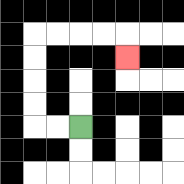{'start': '[3, 5]', 'end': '[5, 2]', 'path_directions': 'L,L,U,U,U,U,R,R,R,R,D', 'path_coordinates': '[[3, 5], [2, 5], [1, 5], [1, 4], [1, 3], [1, 2], [1, 1], [2, 1], [3, 1], [4, 1], [5, 1], [5, 2]]'}